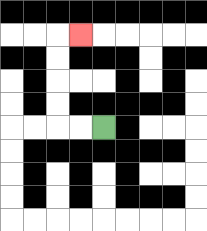{'start': '[4, 5]', 'end': '[3, 1]', 'path_directions': 'L,L,U,U,U,U,R', 'path_coordinates': '[[4, 5], [3, 5], [2, 5], [2, 4], [2, 3], [2, 2], [2, 1], [3, 1]]'}